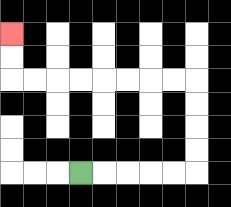{'start': '[3, 7]', 'end': '[0, 1]', 'path_directions': 'R,R,R,R,R,U,U,U,U,L,L,L,L,L,L,L,L,U,U', 'path_coordinates': '[[3, 7], [4, 7], [5, 7], [6, 7], [7, 7], [8, 7], [8, 6], [8, 5], [8, 4], [8, 3], [7, 3], [6, 3], [5, 3], [4, 3], [3, 3], [2, 3], [1, 3], [0, 3], [0, 2], [0, 1]]'}